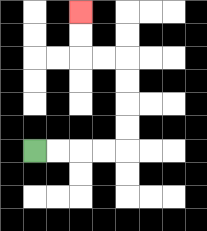{'start': '[1, 6]', 'end': '[3, 0]', 'path_directions': 'R,R,R,R,U,U,U,U,L,L,U,U', 'path_coordinates': '[[1, 6], [2, 6], [3, 6], [4, 6], [5, 6], [5, 5], [5, 4], [5, 3], [5, 2], [4, 2], [3, 2], [3, 1], [3, 0]]'}